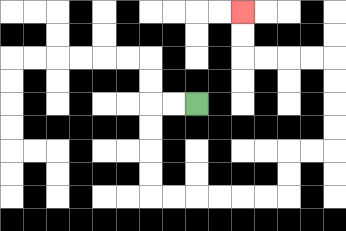{'start': '[8, 4]', 'end': '[10, 0]', 'path_directions': 'L,L,D,D,D,D,R,R,R,R,R,R,U,U,R,R,U,U,U,U,L,L,L,L,U,U', 'path_coordinates': '[[8, 4], [7, 4], [6, 4], [6, 5], [6, 6], [6, 7], [6, 8], [7, 8], [8, 8], [9, 8], [10, 8], [11, 8], [12, 8], [12, 7], [12, 6], [13, 6], [14, 6], [14, 5], [14, 4], [14, 3], [14, 2], [13, 2], [12, 2], [11, 2], [10, 2], [10, 1], [10, 0]]'}